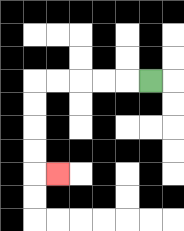{'start': '[6, 3]', 'end': '[2, 7]', 'path_directions': 'L,L,L,L,L,D,D,D,D,R', 'path_coordinates': '[[6, 3], [5, 3], [4, 3], [3, 3], [2, 3], [1, 3], [1, 4], [1, 5], [1, 6], [1, 7], [2, 7]]'}